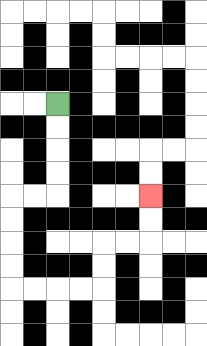{'start': '[2, 4]', 'end': '[6, 8]', 'path_directions': 'D,D,D,D,L,L,D,D,D,D,R,R,R,R,U,U,R,R,U,U', 'path_coordinates': '[[2, 4], [2, 5], [2, 6], [2, 7], [2, 8], [1, 8], [0, 8], [0, 9], [0, 10], [0, 11], [0, 12], [1, 12], [2, 12], [3, 12], [4, 12], [4, 11], [4, 10], [5, 10], [6, 10], [6, 9], [6, 8]]'}